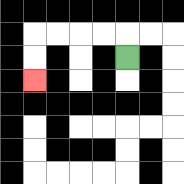{'start': '[5, 2]', 'end': '[1, 3]', 'path_directions': 'U,L,L,L,L,D,D', 'path_coordinates': '[[5, 2], [5, 1], [4, 1], [3, 1], [2, 1], [1, 1], [1, 2], [1, 3]]'}